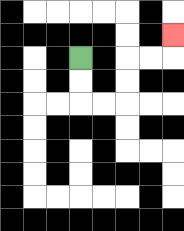{'start': '[3, 2]', 'end': '[7, 1]', 'path_directions': 'D,D,R,R,U,U,R,R,U', 'path_coordinates': '[[3, 2], [3, 3], [3, 4], [4, 4], [5, 4], [5, 3], [5, 2], [6, 2], [7, 2], [7, 1]]'}